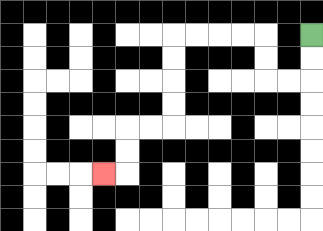{'start': '[13, 1]', 'end': '[4, 7]', 'path_directions': 'D,D,L,L,U,U,L,L,L,L,D,D,D,D,L,L,D,D,L', 'path_coordinates': '[[13, 1], [13, 2], [13, 3], [12, 3], [11, 3], [11, 2], [11, 1], [10, 1], [9, 1], [8, 1], [7, 1], [7, 2], [7, 3], [7, 4], [7, 5], [6, 5], [5, 5], [5, 6], [5, 7], [4, 7]]'}